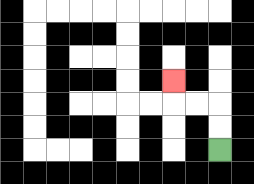{'start': '[9, 6]', 'end': '[7, 3]', 'path_directions': 'U,U,L,L,U', 'path_coordinates': '[[9, 6], [9, 5], [9, 4], [8, 4], [7, 4], [7, 3]]'}